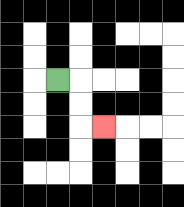{'start': '[2, 3]', 'end': '[4, 5]', 'path_directions': 'R,D,D,R', 'path_coordinates': '[[2, 3], [3, 3], [3, 4], [3, 5], [4, 5]]'}